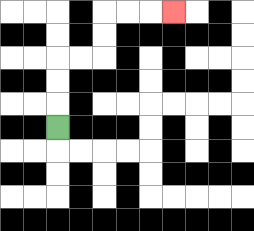{'start': '[2, 5]', 'end': '[7, 0]', 'path_directions': 'U,U,U,R,R,U,U,R,R,R', 'path_coordinates': '[[2, 5], [2, 4], [2, 3], [2, 2], [3, 2], [4, 2], [4, 1], [4, 0], [5, 0], [6, 0], [7, 0]]'}